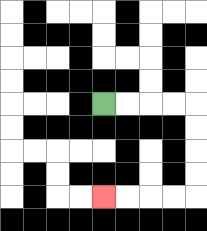{'start': '[4, 4]', 'end': '[4, 8]', 'path_directions': 'R,R,R,R,D,D,D,D,L,L,L,L', 'path_coordinates': '[[4, 4], [5, 4], [6, 4], [7, 4], [8, 4], [8, 5], [8, 6], [8, 7], [8, 8], [7, 8], [6, 8], [5, 8], [4, 8]]'}